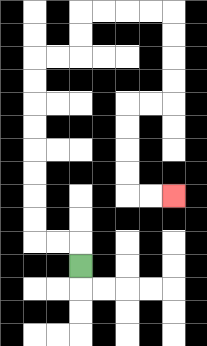{'start': '[3, 11]', 'end': '[7, 8]', 'path_directions': 'U,L,L,U,U,U,U,U,U,U,U,R,R,U,U,R,R,R,R,D,D,D,D,L,L,D,D,D,D,R,R', 'path_coordinates': '[[3, 11], [3, 10], [2, 10], [1, 10], [1, 9], [1, 8], [1, 7], [1, 6], [1, 5], [1, 4], [1, 3], [1, 2], [2, 2], [3, 2], [3, 1], [3, 0], [4, 0], [5, 0], [6, 0], [7, 0], [7, 1], [7, 2], [7, 3], [7, 4], [6, 4], [5, 4], [5, 5], [5, 6], [5, 7], [5, 8], [6, 8], [7, 8]]'}